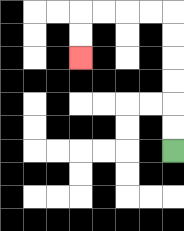{'start': '[7, 6]', 'end': '[3, 2]', 'path_directions': 'U,U,U,U,U,U,L,L,L,L,D,D', 'path_coordinates': '[[7, 6], [7, 5], [7, 4], [7, 3], [7, 2], [7, 1], [7, 0], [6, 0], [5, 0], [4, 0], [3, 0], [3, 1], [3, 2]]'}